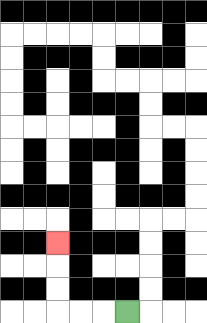{'start': '[5, 13]', 'end': '[2, 10]', 'path_directions': 'L,L,L,U,U,U', 'path_coordinates': '[[5, 13], [4, 13], [3, 13], [2, 13], [2, 12], [2, 11], [2, 10]]'}